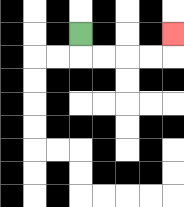{'start': '[3, 1]', 'end': '[7, 1]', 'path_directions': 'D,R,R,R,R,U', 'path_coordinates': '[[3, 1], [3, 2], [4, 2], [5, 2], [6, 2], [7, 2], [7, 1]]'}